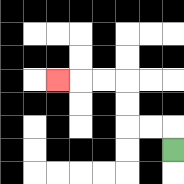{'start': '[7, 6]', 'end': '[2, 3]', 'path_directions': 'U,L,L,U,U,L,L,L', 'path_coordinates': '[[7, 6], [7, 5], [6, 5], [5, 5], [5, 4], [5, 3], [4, 3], [3, 3], [2, 3]]'}